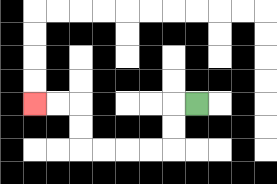{'start': '[8, 4]', 'end': '[1, 4]', 'path_directions': 'L,D,D,L,L,L,L,U,U,L,L', 'path_coordinates': '[[8, 4], [7, 4], [7, 5], [7, 6], [6, 6], [5, 6], [4, 6], [3, 6], [3, 5], [3, 4], [2, 4], [1, 4]]'}